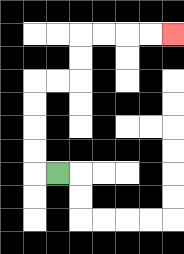{'start': '[2, 7]', 'end': '[7, 1]', 'path_directions': 'L,U,U,U,U,R,R,U,U,R,R,R,R', 'path_coordinates': '[[2, 7], [1, 7], [1, 6], [1, 5], [1, 4], [1, 3], [2, 3], [3, 3], [3, 2], [3, 1], [4, 1], [5, 1], [6, 1], [7, 1]]'}